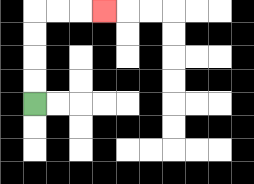{'start': '[1, 4]', 'end': '[4, 0]', 'path_directions': 'U,U,U,U,R,R,R', 'path_coordinates': '[[1, 4], [1, 3], [1, 2], [1, 1], [1, 0], [2, 0], [3, 0], [4, 0]]'}